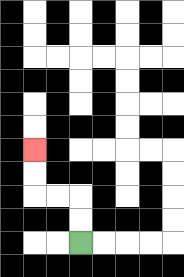{'start': '[3, 10]', 'end': '[1, 6]', 'path_directions': 'U,U,L,L,U,U', 'path_coordinates': '[[3, 10], [3, 9], [3, 8], [2, 8], [1, 8], [1, 7], [1, 6]]'}